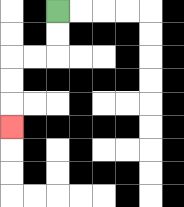{'start': '[2, 0]', 'end': '[0, 5]', 'path_directions': 'D,D,L,L,D,D,D', 'path_coordinates': '[[2, 0], [2, 1], [2, 2], [1, 2], [0, 2], [0, 3], [0, 4], [0, 5]]'}